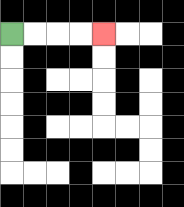{'start': '[0, 1]', 'end': '[4, 1]', 'path_directions': 'R,R,R,R', 'path_coordinates': '[[0, 1], [1, 1], [2, 1], [3, 1], [4, 1]]'}